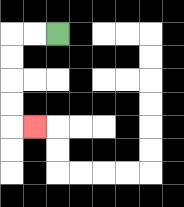{'start': '[2, 1]', 'end': '[1, 5]', 'path_directions': 'L,L,D,D,D,D,R', 'path_coordinates': '[[2, 1], [1, 1], [0, 1], [0, 2], [0, 3], [0, 4], [0, 5], [1, 5]]'}